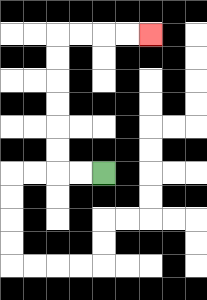{'start': '[4, 7]', 'end': '[6, 1]', 'path_directions': 'L,L,U,U,U,U,U,U,R,R,R,R', 'path_coordinates': '[[4, 7], [3, 7], [2, 7], [2, 6], [2, 5], [2, 4], [2, 3], [2, 2], [2, 1], [3, 1], [4, 1], [5, 1], [6, 1]]'}